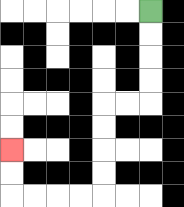{'start': '[6, 0]', 'end': '[0, 6]', 'path_directions': 'D,D,D,D,L,L,D,D,D,D,L,L,L,L,U,U', 'path_coordinates': '[[6, 0], [6, 1], [6, 2], [6, 3], [6, 4], [5, 4], [4, 4], [4, 5], [4, 6], [4, 7], [4, 8], [3, 8], [2, 8], [1, 8], [0, 8], [0, 7], [0, 6]]'}